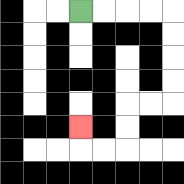{'start': '[3, 0]', 'end': '[3, 5]', 'path_directions': 'R,R,R,R,D,D,D,D,L,L,D,D,L,L,U', 'path_coordinates': '[[3, 0], [4, 0], [5, 0], [6, 0], [7, 0], [7, 1], [7, 2], [7, 3], [7, 4], [6, 4], [5, 4], [5, 5], [5, 6], [4, 6], [3, 6], [3, 5]]'}